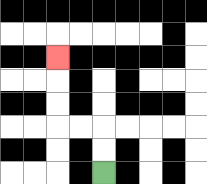{'start': '[4, 7]', 'end': '[2, 2]', 'path_directions': 'U,U,L,L,U,U,U', 'path_coordinates': '[[4, 7], [4, 6], [4, 5], [3, 5], [2, 5], [2, 4], [2, 3], [2, 2]]'}